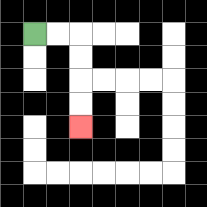{'start': '[1, 1]', 'end': '[3, 5]', 'path_directions': 'R,R,D,D,D,D', 'path_coordinates': '[[1, 1], [2, 1], [3, 1], [3, 2], [3, 3], [3, 4], [3, 5]]'}